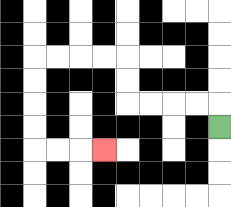{'start': '[9, 5]', 'end': '[4, 6]', 'path_directions': 'U,L,L,L,L,U,U,L,L,L,L,D,D,D,D,R,R,R', 'path_coordinates': '[[9, 5], [9, 4], [8, 4], [7, 4], [6, 4], [5, 4], [5, 3], [5, 2], [4, 2], [3, 2], [2, 2], [1, 2], [1, 3], [1, 4], [1, 5], [1, 6], [2, 6], [3, 6], [4, 6]]'}